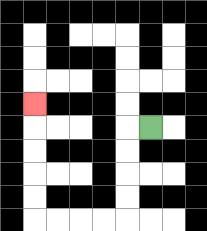{'start': '[6, 5]', 'end': '[1, 4]', 'path_directions': 'L,D,D,D,D,L,L,L,L,U,U,U,U,U', 'path_coordinates': '[[6, 5], [5, 5], [5, 6], [5, 7], [5, 8], [5, 9], [4, 9], [3, 9], [2, 9], [1, 9], [1, 8], [1, 7], [1, 6], [1, 5], [1, 4]]'}